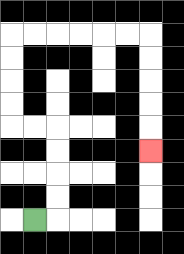{'start': '[1, 9]', 'end': '[6, 6]', 'path_directions': 'R,U,U,U,U,L,L,U,U,U,U,R,R,R,R,R,R,D,D,D,D,D', 'path_coordinates': '[[1, 9], [2, 9], [2, 8], [2, 7], [2, 6], [2, 5], [1, 5], [0, 5], [0, 4], [0, 3], [0, 2], [0, 1], [1, 1], [2, 1], [3, 1], [4, 1], [5, 1], [6, 1], [6, 2], [6, 3], [6, 4], [6, 5], [6, 6]]'}